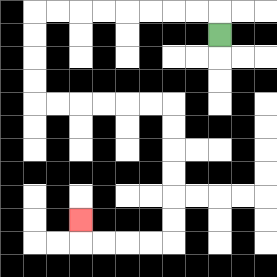{'start': '[9, 1]', 'end': '[3, 9]', 'path_directions': 'U,L,L,L,L,L,L,L,L,D,D,D,D,R,R,R,R,R,R,D,D,D,D,D,D,L,L,L,L,U', 'path_coordinates': '[[9, 1], [9, 0], [8, 0], [7, 0], [6, 0], [5, 0], [4, 0], [3, 0], [2, 0], [1, 0], [1, 1], [1, 2], [1, 3], [1, 4], [2, 4], [3, 4], [4, 4], [5, 4], [6, 4], [7, 4], [7, 5], [7, 6], [7, 7], [7, 8], [7, 9], [7, 10], [6, 10], [5, 10], [4, 10], [3, 10], [3, 9]]'}